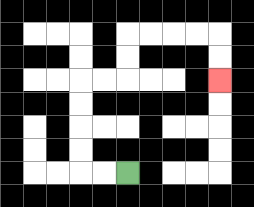{'start': '[5, 7]', 'end': '[9, 3]', 'path_directions': 'L,L,U,U,U,U,R,R,U,U,R,R,R,R,D,D', 'path_coordinates': '[[5, 7], [4, 7], [3, 7], [3, 6], [3, 5], [3, 4], [3, 3], [4, 3], [5, 3], [5, 2], [5, 1], [6, 1], [7, 1], [8, 1], [9, 1], [9, 2], [9, 3]]'}